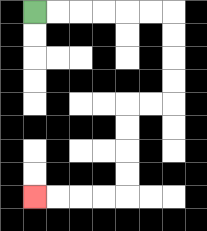{'start': '[1, 0]', 'end': '[1, 8]', 'path_directions': 'R,R,R,R,R,R,D,D,D,D,L,L,D,D,D,D,L,L,L,L', 'path_coordinates': '[[1, 0], [2, 0], [3, 0], [4, 0], [5, 0], [6, 0], [7, 0], [7, 1], [7, 2], [7, 3], [7, 4], [6, 4], [5, 4], [5, 5], [5, 6], [5, 7], [5, 8], [4, 8], [3, 8], [2, 8], [1, 8]]'}